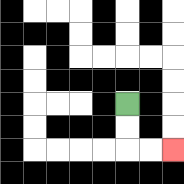{'start': '[5, 4]', 'end': '[7, 6]', 'path_directions': 'D,D,R,R', 'path_coordinates': '[[5, 4], [5, 5], [5, 6], [6, 6], [7, 6]]'}